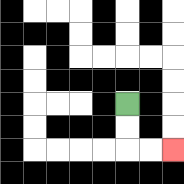{'start': '[5, 4]', 'end': '[7, 6]', 'path_directions': 'D,D,R,R', 'path_coordinates': '[[5, 4], [5, 5], [5, 6], [6, 6], [7, 6]]'}